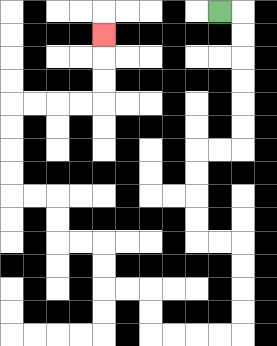{'start': '[9, 0]', 'end': '[4, 1]', 'path_directions': 'R,D,D,D,D,D,D,L,L,D,D,D,D,R,R,D,D,D,D,L,L,L,L,U,U,L,L,U,U,L,L,U,U,L,L,U,U,U,U,R,R,R,R,U,U,U', 'path_coordinates': '[[9, 0], [10, 0], [10, 1], [10, 2], [10, 3], [10, 4], [10, 5], [10, 6], [9, 6], [8, 6], [8, 7], [8, 8], [8, 9], [8, 10], [9, 10], [10, 10], [10, 11], [10, 12], [10, 13], [10, 14], [9, 14], [8, 14], [7, 14], [6, 14], [6, 13], [6, 12], [5, 12], [4, 12], [4, 11], [4, 10], [3, 10], [2, 10], [2, 9], [2, 8], [1, 8], [0, 8], [0, 7], [0, 6], [0, 5], [0, 4], [1, 4], [2, 4], [3, 4], [4, 4], [4, 3], [4, 2], [4, 1]]'}